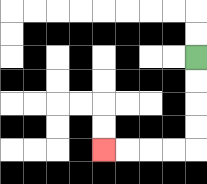{'start': '[8, 2]', 'end': '[4, 6]', 'path_directions': 'D,D,D,D,L,L,L,L', 'path_coordinates': '[[8, 2], [8, 3], [8, 4], [8, 5], [8, 6], [7, 6], [6, 6], [5, 6], [4, 6]]'}